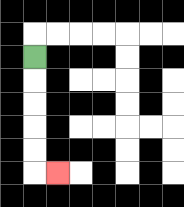{'start': '[1, 2]', 'end': '[2, 7]', 'path_directions': 'D,D,D,D,D,R', 'path_coordinates': '[[1, 2], [1, 3], [1, 4], [1, 5], [1, 6], [1, 7], [2, 7]]'}